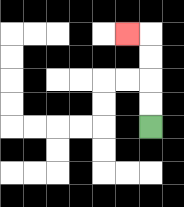{'start': '[6, 5]', 'end': '[5, 1]', 'path_directions': 'U,U,U,U,L', 'path_coordinates': '[[6, 5], [6, 4], [6, 3], [6, 2], [6, 1], [5, 1]]'}